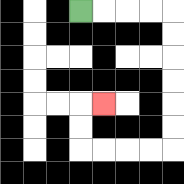{'start': '[3, 0]', 'end': '[4, 4]', 'path_directions': 'R,R,R,R,D,D,D,D,D,D,L,L,L,L,U,U,R', 'path_coordinates': '[[3, 0], [4, 0], [5, 0], [6, 0], [7, 0], [7, 1], [7, 2], [7, 3], [7, 4], [7, 5], [7, 6], [6, 6], [5, 6], [4, 6], [3, 6], [3, 5], [3, 4], [4, 4]]'}